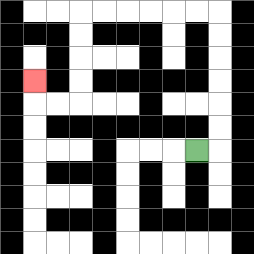{'start': '[8, 6]', 'end': '[1, 3]', 'path_directions': 'R,U,U,U,U,U,U,L,L,L,L,L,L,D,D,D,D,L,L,U', 'path_coordinates': '[[8, 6], [9, 6], [9, 5], [9, 4], [9, 3], [9, 2], [9, 1], [9, 0], [8, 0], [7, 0], [6, 0], [5, 0], [4, 0], [3, 0], [3, 1], [3, 2], [3, 3], [3, 4], [2, 4], [1, 4], [1, 3]]'}